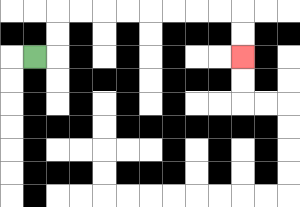{'start': '[1, 2]', 'end': '[10, 2]', 'path_directions': 'R,U,U,R,R,R,R,R,R,R,R,D,D', 'path_coordinates': '[[1, 2], [2, 2], [2, 1], [2, 0], [3, 0], [4, 0], [5, 0], [6, 0], [7, 0], [8, 0], [9, 0], [10, 0], [10, 1], [10, 2]]'}